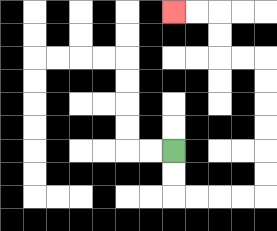{'start': '[7, 6]', 'end': '[7, 0]', 'path_directions': 'D,D,R,R,R,R,U,U,U,U,U,U,L,L,U,U,L,L', 'path_coordinates': '[[7, 6], [7, 7], [7, 8], [8, 8], [9, 8], [10, 8], [11, 8], [11, 7], [11, 6], [11, 5], [11, 4], [11, 3], [11, 2], [10, 2], [9, 2], [9, 1], [9, 0], [8, 0], [7, 0]]'}